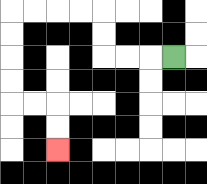{'start': '[7, 2]', 'end': '[2, 6]', 'path_directions': 'L,L,L,U,U,L,L,L,L,D,D,D,D,R,R,D,D', 'path_coordinates': '[[7, 2], [6, 2], [5, 2], [4, 2], [4, 1], [4, 0], [3, 0], [2, 0], [1, 0], [0, 0], [0, 1], [0, 2], [0, 3], [0, 4], [1, 4], [2, 4], [2, 5], [2, 6]]'}